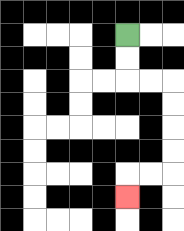{'start': '[5, 1]', 'end': '[5, 8]', 'path_directions': 'D,D,R,R,D,D,D,D,L,L,D', 'path_coordinates': '[[5, 1], [5, 2], [5, 3], [6, 3], [7, 3], [7, 4], [7, 5], [7, 6], [7, 7], [6, 7], [5, 7], [5, 8]]'}